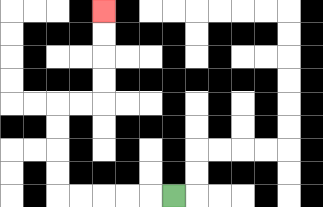{'start': '[7, 8]', 'end': '[4, 0]', 'path_directions': 'L,L,L,L,L,U,U,U,U,R,R,U,U,U,U', 'path_coordinates': '[[7, 8], [6, 8], [5, 8], [4, 8], [3, 8], [2, 8], [2, 7], [2, 6], [2, 5], [2, 4], [3, 4], [4, 4], [4, 3], [4, 2], [4, 1], [4, 0]]'}